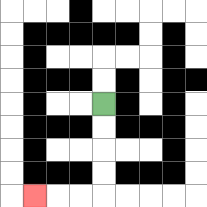{'start': '[4, 4]', 'end': '[1, 8]', 'path_directions': 'D,D,D,D,L,L,L', 'path_coordinates': '[[4, 4], [4, 5], [4, 6], [4, 7], [4, 8], [3, 8], [2, 8], [1, 8]]'}